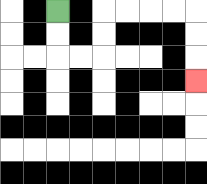{'start': '[2, 0]', 'end': '[8, 3]', 'path_directions': 'D,D,R,R,U,U,R,R,R,R,D,D,D', 'path_coordinates': '[[2, 0], [2, 1], [2, 2], [3, 2], [4, 2], [4, 1], [4, 0], [5, 0], [6, 0], [7, 0], [8, 0], [8, 1], [8, 2], [8, 3]]'}